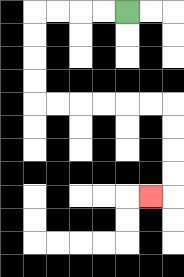{'start': '[5, 0]', 'end': '[6, 8]', 'path_directions': 'L,L,L,L,D,D,D,D,R,R,R,R,R,R,D,D,D,D,L', 'path_coordinates': '[[5, 0], [4, 0], [3, 0], [2, 0], [1, 0], [1, 1], [1, 2], [1, 3], [1, 4], [2, 4], [3, 4], [4, 4], [5, 4], [6, 4], [7, 4], [7, 5], [7, 6], [7, 7], [7, 8], [6, 8]]'}